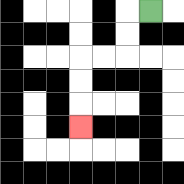{'start': '[6, 0]', 'end': '[3, 5]', 'path_directions': 'L,D,D,L,L,D,D,D', 'path_coordinates': '[[6, 0], [5, 0], [5, 1], [5, 2], [4, 2], [3, 2], [3, 3], [3, 4], [3, 5]]'}